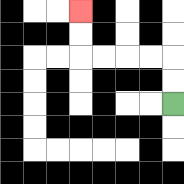{'start': '[7, 4]', 'end': '[3, 0]', 'path_directions': 'U,U,L,L,L,L,U,U', 'path_coordinates': '[[7, 4], [7, 3], [7, 2], [6, 2], [5, 2], [4, 2], [3, 2], [3, 1], [3, 0]]'}